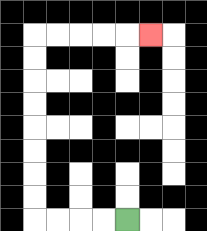{'start': '[5, 9]', 'end': '[6, 1]', 'path_directions': 'L,L,L,L,U,U,U,U,U,U,U,U,R,R,R,R,R', 'path_coordinates': '[[5, 9], [4, 9], [3, 9], [2, 9], [1, 9], [1, 8], [1, 7], [1, 6], [1, 5], [1, 4], [1, 3], [1, 2], [1, 1], [2, 1], [3, 1], [4, 1], [5, 1], [6, 1]]'}